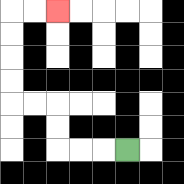{'start': '[5, 6]', 'end': '[2, 0]', 'path_directions': 'L,L,L,U,U,L,L,U,U,U,U,R,R', 'path_coordinates': '[[5, 6], [4, 6], [3, 6], [2, 6], [2, 5], [2, 4], [1, 4], [0, 4], [0, 3], [0, 2], [0, 1], [0, 0], [1, 0], [2, 0]]'}